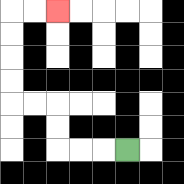{'start': '[5, 6]', 'end': '[2, 0]', 'path_directions': 'L,L,L,U,U,L,L,U,U,U,U,R,R', 'path_coordinates': '[[5, 6], [4, 6], [3, 6], [2, 6], [2, 5], [2, 4], [1, 4], [0, 4], [0, 3], [0, 2], [0, 1], [0, 0], [1, 0], [2, 0]]'}